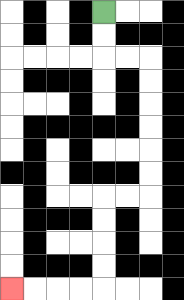{'start': '[4, 0]', 'end': '[0, 12]', 'path_directions': 'D,D,R,R,D,D,D,D,D,D,L,L,D,D,D,D,L,L,L,L', 'path_coordinates': '[[4, 0], [4, 1], [4, 2], [5, 2], [6, 2], [6, 3], [6, 4], [6, 5], [6, 6], [6, 7], [6, 8], [5, 8], [4, 8], [4, 9], [4, 10], [4, 11], [4, 12], [3, 12], [2, 12], [1, 12], [0, 12]]'}